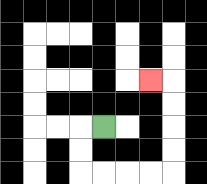{'start': '[4, 5]', 'end': '[6, 3]', 'path_directions': 'L,D,D,R,R,R,R,U,U,U,U,L', 'path_coordinates': '[[4, 5], [3, 5], [3, 6], [3, 7], [4, 7], [5, 7], [6, 7], [7, 7], [7, 6], [7, 5], [7, 4], [7, 3], [6, 3]]'}